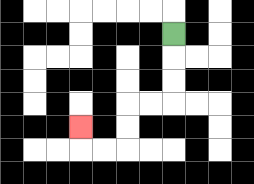{'start': '[7, 1]', 'end': '[3, 5]', 'path_directions': 'D,D,D,L,L,D,D,L,L,U', 'path_coordinates': '[[7, 1], [7, 2], [7, 3], [7, 4], [6, 4], [5, 4], [5, 5], [5, 6], [4, 6], [3, 6], [3, 5]]'}